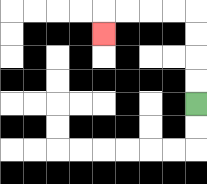{'start': '[8, 4]', 'end': '[4, 1]', 'path_directions': 'U,U,U,U,L,L,L,L,D', 'path_coordinates': '[[8, 4], [8, 3], [8, 2], [8, 1], [8, 0], [7, 0], [6, 0], [5, 0], [4, 0], [4, 1]]'}